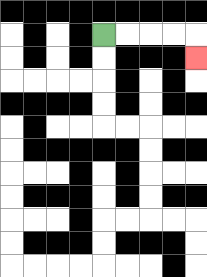{'start': '[4, 1]', 'end': '[8, 2]', 'path_directions': 'R,R,R,R,D', 'path_coordinates': '[[4, 1], [5, 1], [6, 1], [7, 1], [8, 1], [8, 2]]'}